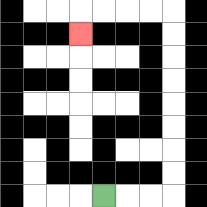{'start': '[4, 8]', 'end': '[3, 1]', 'path_directions': 'R,R,R,U,U,U,U,U,U,U,U,L,L,L,L,D', 'path_coordinates': '[[4, 8], [5, 8], [6, 8], [7, 8], [7, 7], [7, 6], [7, 5], [7, 4], [7, 3], [7, 2], [7, 1], [7, 0], [6, 0], [5, 0], [4, 0], [3, 0], [3, 1]]'}